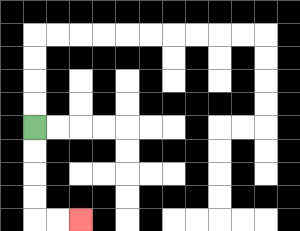{'start': '[1, 5]', 'end': '[3, 9]', 'path_directions': 'D,D,D,D,R,R', 'path_coordinates': '[[1, 5], [1, 6], [1, 7], [1, 8], [1, 9], [2, 9], [3, 9]]'}